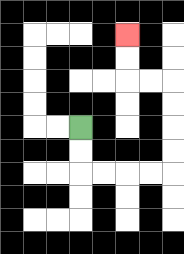{'start': '[3, 5]', 'end': '[5, 1]', 'path_directions': 'D,D,R,R,R,R,U,U,U,U,L,L,U,U', 'path_coordinates': '[[3, 5], [3, 6], [3, 7], [4, 7], [5, 7], [6, 7], [7, 7], [7, 6], [7, 5], [7, 4], [7, 3], [6, 3], [5, 3], [5, 2], [5, 1]]'}